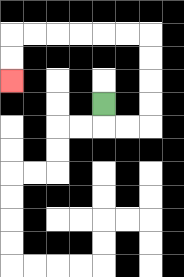{'start': '[4, 4]', 'end': '[0, 3]', 'path_directions': 'D,R,R,U,U,U,U,L,L,L,L,L,L,D,D', 'path_coordinates': '[[4, 4], [4, 5], [5, 5], [6, 5], [6, 4], [6, 3], [6, 2], [6, 1], [5, 1], [4, 1], [3, 1], [2, 1], [1, 1], [0, 1], [0, 2], [0, 3]]'}